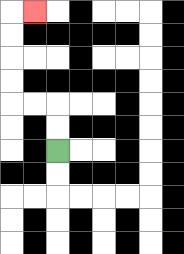{'start': '[2, 6]', 'end': '[1, 0]', 'path_directions': 'U,U,L,L,U,U,U,U,R', 'path_coordinates': '[[2, 6], [2, 5], [2, 4], [1, 4], [0, 4], [0, 3], [0, 2], [0, 1], [0, 0], [1, 0]]'}